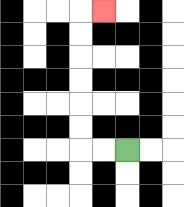{'start': '[5, 6]', 'end': '[4, 0]', 'path_directions': 'L,L,U,U,U,U,U,U,R', 'path_coordinates': '[[5, 6], [4, 6], [3, 6], [3, 5], [3, 4], [3, 3], [3, 2], [3, 1], [3, 0], [4, 0]]'}